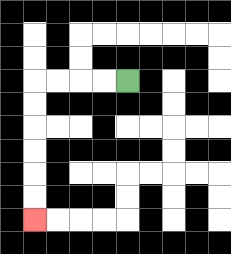{'start': '[5, 3]', 'end': '[1, 9]', 'path_directions': 'L,L,L,L,D,D,D,D,D,D', 'path_coordinates': '[[5, 3], [4, 3], [3, 3], [2, 3], [1, 3], [1, 4], [1, 5], [1, 6], [1, 7], [1, 8], [1, 9]]'}